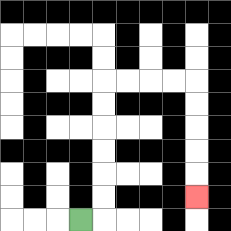{'start': '[3, 9]', 'end': '[8, 8]', 'path_directions': 'R,U,U,U,U,U,U,R,R,R,R,D,D,D,D,D', 'path_coordinates': '[[3, 9], [4, 9], [4, 8], [4, 7], [4, 6], [4, 5], [4, 4], [4, 3], [5, 3], [6, 3], [7, 3], [8, 3], [8, 4], [8, 5], [8, 6], [8, 7], [8, 8]]'}